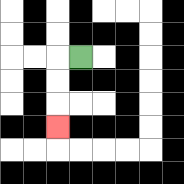{'start': '[3, 2]', 'end': '[2, 5]', 'path_directions': 'L,D,D,D', 'path_coordinates': '[[3, 2], [2, 2], [2, 3], [2, 4], [2, 5]]'}